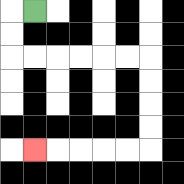{'start': '[1, 0]', 'end': '[1, 6]', 'path_directions': 'L,D,D,R,R,R,R,R,R,D,D,D,D,L,L,L,L,L', 'path_coordinates': '[[1, 0], [0, 0], [0, 1], [0, 2], [1, 2], [2, 2], [3, 2], [4, 2], [5, 2], [6, 2], [6, 3], [6, 4], [6, 5], [6, 6], [5, 6], [4, 6], [3, 6], [2, 6], [1, 6]]'}